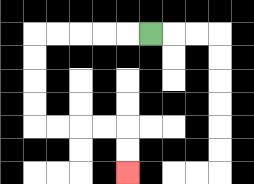{'start': '[6, 1]', 'end': '[5, 7]', 'path_directions': 'L,L,L,L,L,D,D,D,D,R,R,R,R,D,D', 'path_coordinates': '[[6, 1], [5, 1], [4, 1], [3, 1], [2, 1], [1, 1], [1, 2], [1, 3], [1, 4], [1, 5], [2, 5], [3, 5], [4, 5], [5, 5], [5, 6], [5, 7]]'}